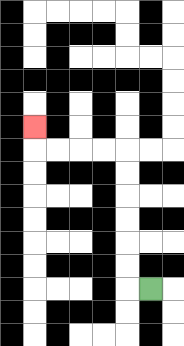{'start': '[6, 12]', 'end': '[1, 5]', 'path_directions': 'L,U,U,U,U,U,U,L,L,L,L,U', 'path_coordinates': '[[6, 12], [5, 12], [5, 11], [5, 10], [5, 9], [5, 8], [5, 7], [5, 6], [4, 6], [3, 6], [2, 6], [1, 6], [1, 5]]'}